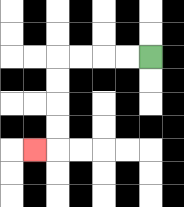{'start': '[6, 2]', 'end': '[1, 6]', 'path_directions': 'L,L,L,L,D,D,D,D,L', 'path_coordinates': '[[6, 2], [5, 2], [4, 2], [3, 2], [2, 2], [2, 3], [2, 4], [2, 5], [2, 6], [1, 6]]'}